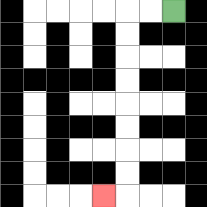{'start': '[7, 0]', 'end': '[4, 8]', 'path_directions': 'L,L,D,D,D,D,D,D,D,D,L', 'path_coordinates': '[[7, 0], [6, 0], [5, 0], [5, 1], [5, 2], [5, 3], [5, 4], [5, 5], [5, 6], [5, 7], [5, 8], [4, 8]]'}